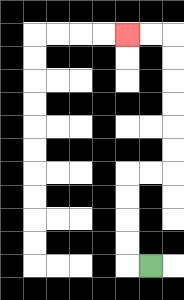{'start': '[6, 11]', 'end': '[5, 1]', 'path_directions': 'L,U,U,U,U,R,R,U,U,U,U,U,U,L,L', 'path_coordinates': '[[6, 11], [5, 11], [5, 10], [5, 9], [5, 8], [5, 7], [6, 7], [7, 7], [7, 6], [7, 5], [7, 4], [7, 3], [7, 2], [7, 1], [6, 1], [5, 1]]'}